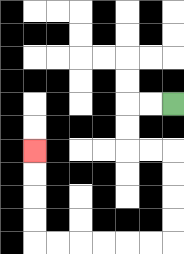{'start': '[7, 4]', 'end': '[1, 6]', 'path_directions': 'L,L,D,D,R,R,D,D,D,D,L,L,L,L,L,L,U,U,U,U', 'path_coordinates': '[[7, 4], [6, 4], [5, 4], [5, 5], [5, 6], [6, 6], [7, 6], [7, 7], [7, 8], [7, 9], [7, 10], [6, 10], [5, 10], [4, 10], [3, 10], [2, 10], [1, 10], [1, 9], [1, 8], [1, 7], [1, 6]]'}